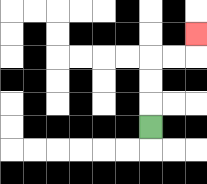{'start': '[6, 5]', 'end': '[8, 1]', 'path_directions': 'U,U,U,R,R,U', 'path_coordinates': '[[6, 5], [6, 4], [6, 3], [6, 2], [7, 2], [8, 2], [8, 1]]'}